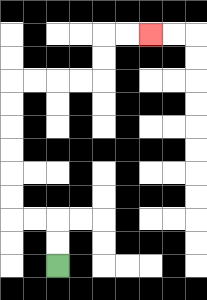{'start': '[2, 11]', 'end': '[6, 1]', 'path_directions': 'U,U,L,L,U,U,U,U,U,U,R,R,R,R,U,U,R,R', 'path_coordinates': '[[2, 11], [2, 10], [2, 9], [1, 9], [0, 9], [0, 8], [0, 7], [0, 6], [0, 5], [0, 4], [0, 3], [1, 3], [2, 3], [3, 3], [4, 3], [4, 2], [4, 1], [5, 1], [6, 1]]'}